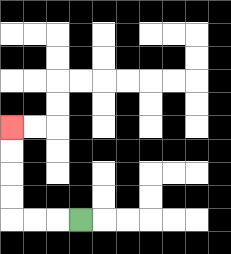{'start': '[3, 9]', 'end': '[0, 5]', 'path_directions': 'L,L,L,U,U,U,U', 'path_coordinates': '[[3, 9], [2, 9], [1, 9], [0, 9], [0, 8], [0, 7], [0, 6], [0, 5]]'}